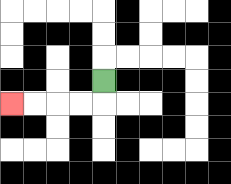{'start': '[4, 3]', 'end': '[0, 4]', 'path_directions': 'D,L,L,L,L', 'path_coordinates': '[[4, 3], [4, 4], [3, 4], [2, 4], [1, 4], [0, 4]]'}